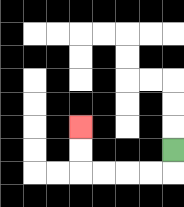{'start': '[7, 6]', 'end': '[3, 5]', 'path_directions': 'D,L,L,L,L,U,U', 'path_coordinates': '[[7, 6], [7, 7], [6, 7], [5, 7], [4, 7], [3, 7], [3, 6], [3, 5]]'}